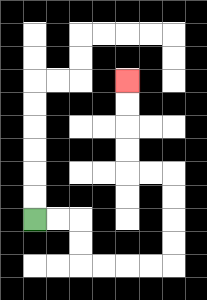{'start': '[1, 9]', 'end': '[5, 3]', 'path_directions': 'R,R,D,D,R,R,R,R,U,U,U,U,L,L,U,U,U,U', 'path_coordinates': '[[1, 9], [2, 9], [3, 9], [3, 10], [3, 11], [4, 11], [5, 11], [6, 11], [7, 11], [7, 10], [7, 9], [7, 8], [7, 7], [6, 7], [5, 7], [5, 6], [5, 5], [5, 4], [5, 3]]'}